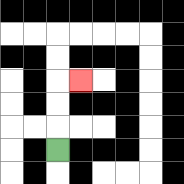{'start': '[2, 6]', 'end': '[3, 3]', 'path_directions': 'U,U,U,R', 'path_coordinates': '[[2, 6], [2, 5], [2, 4], [2, 3], [3, 3]]'}